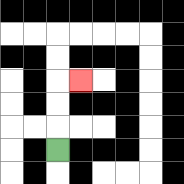{'start': '[2, 6]', 'end': '[3, 3]', 'path_directions': 'U,U,U,R', 'path_coordinates': '[[2, 6], [2, 5], [2, 4], [2, 3], [3, 3]]'}